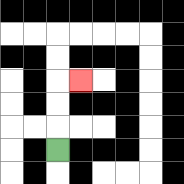{'start': '[2, 6]', 'end': '[3, 3]', 'path_directions': 'U,U,U,R', 'path_coordinates': '[[2, 6], [2, 5], [2, 4], [2, 3], [3, 3]]'}